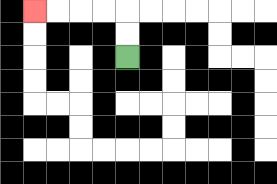{'start': '[5, 2]', 'end': '[1, 0]', 'path_directions': 'U,U,L,L,L,L', 'path_coordinates': '[[5, 2], [5, 1], [5, 0], [4, 0], [3, 0], [2, 0], [1, 0]]'}